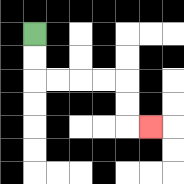{'start': '[1, 1]', 'end': '[6, 5]', 'path_directions': 'D,D,R,R,R,R,D,D,R', 'path_coordinates': '[[1, 1], [1, 2], [1, 3], [2, 3], [3, 3], [4, 3], [5, 3], [5, 4], [5, 5], [6, 5]]'}